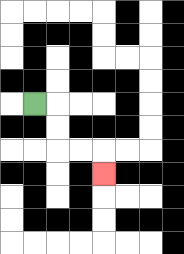{'start': '[1, 4]', 'end': '[4, 7]', 'path_directions': 'R,D,D,R,R,D', 'path_coordinates': '[[1, 4], [2, 4], [2, 5], [2, 6], [3, 6], [4, 6], [4, 7]]'}